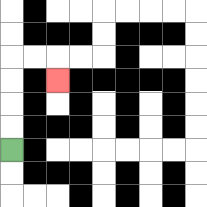{'start': '[0, 6]', 'end': '[2, 3]', 'path_directions': 'U,U,U,U,R,R,D', 'path_coordinates': '[[0, 6], [0, 5], [0, 4], [0, 3], [0, 2], [1, 2], [2, 2], [2, 3]]'}